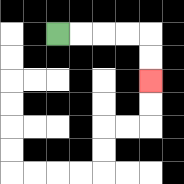{'start': '[2, 1]', 'end': '[6, 3]', 'path_directions': 'R,R,R,R,D,D', 'path_coordinates': '[[2, 1], [3, 1], [4, 1], [5, 1], [6, 1], [6, 2], [6, 3]]'}